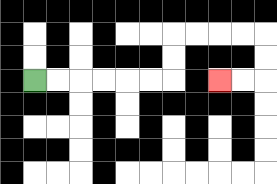{'start': '[1, 3]', 'end': '[9, 3]', 'path_directions': 'R,R,R,R,R,R,U,U,R,R,R,R,D,D,L,L', 'path_coordinates': '[[1, 3], [2, 3], [3, 3], [4, 3], [5, 3], [6, 3], [7, 3], [7, 2], [7, 1], [8, 1], [9, 1], [10, 1], [11, 1], [11, 2], [11, 3], [10, 3], [9, 3]]'}